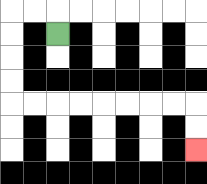{'start': '[2, 1]', 'end': '[8, 6]', 'path_directions': 'U,L,L,D,D,D,D,R,R,R,R,R,R,R,R,D,D', 'path_coordinates': '[[2, 1], [2, 0], [1, 0], [0, 0], [0, 1], [0, 2], [0, 3], [0, 4], [1, 4], [2, 4], [3, 4], [4, 4], [5, 4], [6, 4], [7, 4], [8, 4], [8, 5], [8, 6]]'}